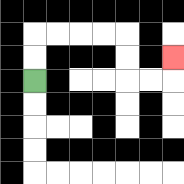{'start': '[1, 3]', 'end': '[7, 2]', 'path_directions': 'U,U,R,R,R,R,D,D,R,R,U', 'path_coordinates': '[[1, 3], [1, 2], [1, 1], [2, 1], [3, 1], [4, 1], [5, 1], [5, 2], [5, 3], [6, 3], [7, 3], [7, 2]]'}